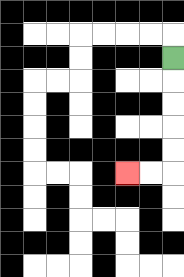{'start': '[7, 2]', 'end': '[5, 7]', 'path_directions': 'D,D,D,D,D,L,L', 'path_coordinates': '[[7, 2], [7, 3], [7, 4], [7, 5], [7, 6], [7, 7], [6, 7], [5, 7]]'}